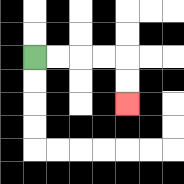{'start': '[1, 2]', 'end': '[5, 4]', 'path_directions': 'R,R,R,R,D,D', 'path_coordinates': '[[1, 2], [2, 2], [3, 2], [4, 2], [5, 2], [5, 3], [5, 4]]'}